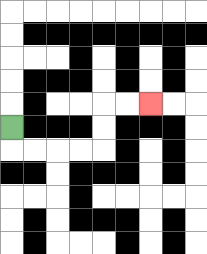{'start': '[0, 5]', 'end': '[6, 4]', 'path_directions': 'D,R,R,R,R,U,U,R,R', 'path_coordinates': '[[0, 5], [0, 6], [1, 6], [2, 6], [3, 6], [4, 6], [4, 5], [4, 4], [5, 4], [6, 4]]'}